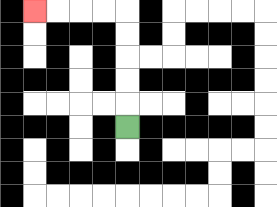{'start': '[5, 5]', 'end': '[1, 0]', 'path_directions': 'U,U,U,U,U,L,L,L,L', 'path_coordinates': '[[5, 5], [5, 4], [5, 3], [5, 2], [5, 1], [5, 0], [4, 0], [3, 0], [2, 0], [1, 0]]'}